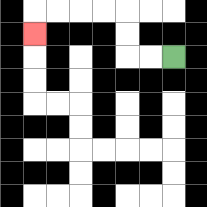{'start': '[7, 2]', 'end': '[1, 1]', 'path_directions': 'L,L,U,U,L,L,L,L,D', 'path_coordinates': '[[7, 2], [6, 2], [5, 2], [5, 1], [5, 0], [4, 0], [3, 0], [2, 0], [1, 0], [1, 1]]'}